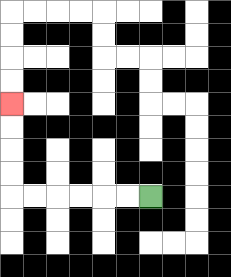{'start': '[6, 8]', 'end': '[0, 4]', 'path_directions': 'L,L,L,L,L,L,U,U,U,U', 'path_coordinates': '[[6, 8], [5, 8], [4, 8], [3, 8], [2, 8], [1, 8], [0, 8], [0, 7], [0, 6], [0, 5], [0, 4]]'}